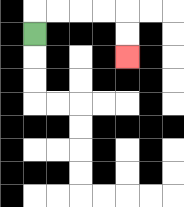{'start': '[1, 1]', 'end': '[5, 2]', 'path_directions': 'U,R,R,R,R,D,D', 'path_coordinates': '[[1, 1], [1, 0], [2, 0], [3, 0], [4, 0], [5, 0], [5, 1], [5, 2]]'}